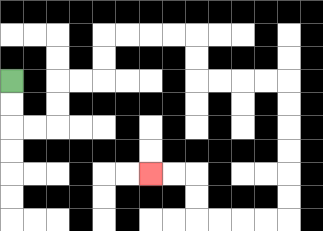{'start': '[0, 3]', 'end': '[6, 7]', 'path_directions': 'D,D,R,R,U,U,R,R,U,U,R,R,R,R,D,D,R,R,R,R,D,D,D,D,D,D,L,L,L,L,U,U,L,L', 'path_coordinates': '[[0, 3], [0, 4], [0, 5], [1, 5], [2, 5], [2, 4], [2, 3], [3, 3], [4, 3], [4, 2], [4, 1], [5, 1], [6, 1], [7, 1], [8, 1], [8, 2], [8, 3], [9, 3], [10, 3], [11, 3], [12, 3], [12, 4], [12, 5], [12, 6], [12, 7], [12, 8], [12, 9], [11, 9], [10, 9], [9, 9], [8, 9], [8, 8], [8, 7], [7, 7], [6, 7]]'}